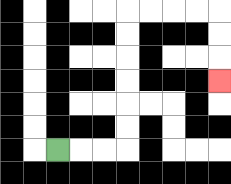{'start': '[2, 6]', 'end': '[9, 3]', 'path_directions': 'R,R,R,U,U,U,U,U,U,R,R,R,R,D,D,D', 'path_coordinates': '[[2, 6], [3, 6], [4, 6], [5, 6], [5, 5], [5, 4], [5, 3], [5, 2], [5, 1], [5, 0], [6, 0], [7, 0], [8, 0], [9, 0], [9, 1], [9, 2], [9, 3]]'}